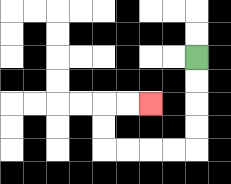{'start': '[8, 2]', 'end': '[6, 4]', 'path_directions': 'D,D,D,D,L,L,L,L,U,U,R,R', 'path_coordinates': '[[8, 2], [8, 3], [8, 4], [8, 5], [8, 6], [7, 6], [6, 6], [5, 6], [4, 6], [4, 5], [4, 4], [5, 4], [6, 4]]'}